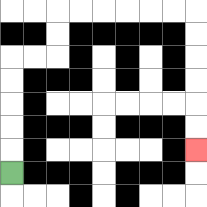{'start': '[0, 7]', 'end': '[8, 6]', 'path_directions': 'U,U,U,U,U,R,R,U,U,R,R,R,R,R,R,D,D,D,D,D,D', 'path_coordinates': '[[0, 7], [0, 6], [0, 5], [0, 4], [0, 3], [0, 2], [1, 2], [2, 2], [2, 1], [2, 0], [3, 0], [4, 0], [5, 0], [6, 0], [7, 0], [8, 0], [8, 1], [8, 2], [8, 3], [8, 4], [8, 5], [8, 6]]'}